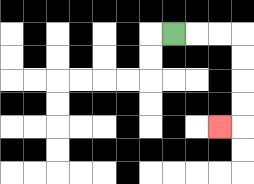{'start': '[7, 1]', 'end': '[9, 5]', 'path_directions': 'R,R,R,D,D,D,D,L', 'path_coordinates': '[[7, 1], [8, 1], [9, 1], [10, 1], [10, 2], [10, 3], [10, 4], [10, 5], [9, 5]]'}